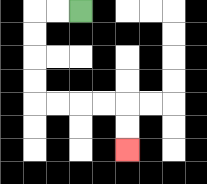{'start': '[3, 0]', 'end': '[5, 6]', 'path_directions': 'L,L,D,D,D,D,R,R,R,R,D,D', 'path_coordinates': '[[3, 0], [2, 0], [1, 0], [1, 1], [1, 2], [1, 3], [1, 4], [2, 4], [3, 4], [4, 4], [5, 4], [5, 5], [5, 6]]'}